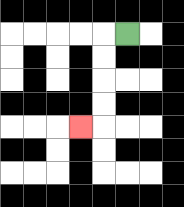{'start': '[5, 1]', 'end': '[3, 5]', 'path_directions': 'L,D,D,D,D,L', 'path_coordinates': '[[5, 1], [4, 1], [4, 2], [4, 3], [4, 4], [4, 5], [3, 5]]'}